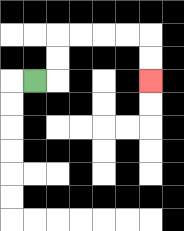{'start': '[1, 3]', 'end': '[6, 3]', 'path_directions': 'R,U,U,R,R,R,R,D,D', 'path_coordinates': '[[1, 3], [2, 3], [2, 2], [2, 1], [3, 1], [4, 1], [5, 1], [6, 1], [6, 2], [6, 3]]'}